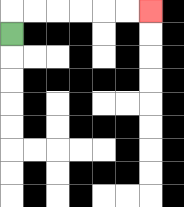{'start': '[0, 1]', 'end': '[6, 0]', 'path_directions': 'U,R,R,R,R,R,R', 'path_coordinates': '[[0, 1], [0, 0], [1, 0], [2, 0], [3, 0], [4, 0], [5, 0], [6, 0]]'}